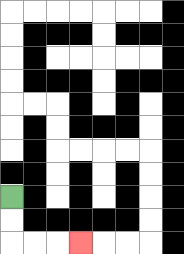{'start': '[0, 8]', 'end': '[3, 10]', 'path_directions': 'D,D,R,R,R', 'path_coordinates': '[[0, 8], [0, 9], [0, 10], [1, 10], [2, 10], [3, 10]]'}